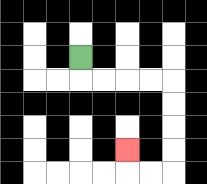{'start': '[3, 2]', 'end': '[5, 6]', 'path_directions': 'D,R,R,R,R,D,D,D,D,L,L,U', 'path_coordinates': '[[3, 2], [3, 3], [4, 3], [5, 3], [6, 3], [7, 3], [7, 4], [7, 5], [7, 6], [7, 7], [6, 7], [5, 7], [5, 6]]'}